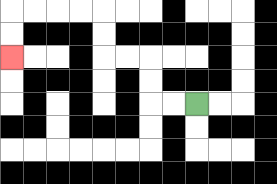{'start': '[8, 4]', 'end': '[0, 2]', 'path_directions': 'L,L,U,U,L,L,U,U,L,L,L,L,D,D', 'path_coordinates': '[[8, 4], [7, 4], [6, 4], [6, 3], [6, 2], [5, 2], [4, 2], [4, 1], [4, 0], [3, 0], [2, 0], [1, 0], [0, 0], [0, 1], [0, 2]]'}